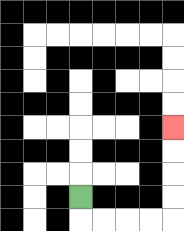{'start': '[3, 8]', 'end': '[7, 5]', 'path_directions': 'D,R,R,R,R,U,U,U,U', 'path_coordinates': '[[3, 8], [3, 9], [4, 9], [5, 9], [6, 9], [7, 9], [7, 8], [7, 7], [7, 6], [7, 5]]'}